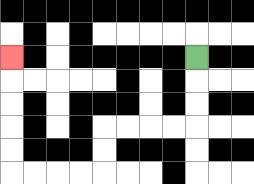{'start': '[8, 2]', 'end': '[0, 2]', 'path_directions': 'D,D,D,L,L,L,L,D,D,L,L,L,L,U,U,U,U,U', 'path_coordinates': '[[8, 2], [8, 3], [8, 4], [8, 5], [7, 5], [6, 5], [5, 5], [4, 5], [4, 6], [4, 7], [3, 7], [2, 7], [1, 7], [0, 7], [0, 6], [0, 5], [0, 4], [0, 3], [0, 2]]'}